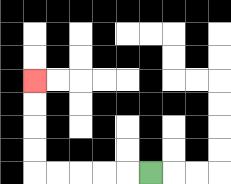{'start': '[6, 7]', 'end': '[1, 3]', 'path_directions': 'L,L,L,L,L,U,U,U,U', 'path_coordinates': '[[6, 7], [5, 7], [4, 7], [3, 7], [2, 7], [1, 7], [1, 6], [1, 5], [1, 4], [1, 3]]'}